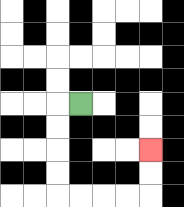{'start': '[3, 4]', 'end': '[6, 6]', 'path_directions': 'L,D,D,D,D,R,R,R,R,U,U', 'path_coordinates': '[[3, 4], [2, 4], [2, 5], [2, 6], [2, 7], [2, 8], [3, 8], [4, 8], [5, 8], [6, 8], [6, 7], [6, 6]]'}